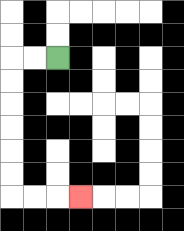{'start': '[2, 2]', 'end': '[3, 8]', 'path_directions': 'L,L,D,D,D,D,D,D,R,R,R', 'path_coordinates': '[[2, 2], [1, 2], [0, 2], [0, 3], [0, 4], [0, 5], [0, 6], [0, 7], [0, 8], [1, 8], [2, 8], [3, 8]]'}